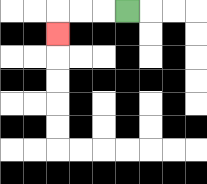{'start': '[5, 0]', 'end': '[2, 1]', 'path_directions': 'L,L,L,D', 'path_coordinates': '[[5, 0], [4, 0], [3, 0], [2, 0], [2, 1]]'}